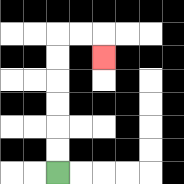{'start': '[2, 7]', 'end': '[4, 2]', 'path_directions': 'U,U,U,U,U,U,R,R,D', 'path_coordinates': '[[2, 7], [2, 6], [2, 5], [2, 4], [2, 3], [2, 2], [2, 1], [3, 1], [4, 1], [4, 2]]'}